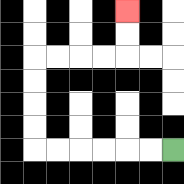{'start': '[7, 6]', 'end': '[5, 0]', 'path_directions': 'L,L,L,L,L,L,U,U,U,U,R,R,R,R,U,U', 'path_coordinates': '[[7, 6], [6, 6], [5, 6], [4, 6], [3, 6], [2, 6], [1, 6], [1, 5], [1, 4], [1, 3], [1, 2], [2, 2], [3, 2], [4, 2], [5, 2], [5, 1], [5, 0]]'}